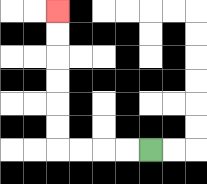{'start': '[6, 6]', 'end': '[2, 0]', 'path_directions': 'L,L,L,L,U,U,U,U,U,U', 'path_coordinates': '[[6, 6], [5, 6], [4, 6], [3, 6], [2, 6], [2, 5], [2, 4], [2, 3], [2, 2], [2, 1], [2, 0]]'}